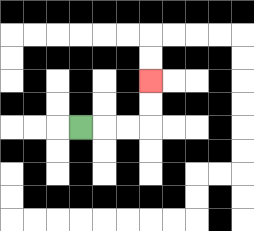{'start': '[3, 5]', 'end': '[6, 3]', 'path_directions': 'R,R,R,U,U', 'path_coordinates': '[[3, 5], [4, 5], [5, 5], [6, 5], [6, 4], [6, 3]]'}